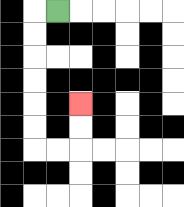{'start': '[2, 0]', 'end': '[3, 4]', 'path_directions': 'L,D,D,D,D,D,D,R,R,U,U', 'path_coordinates': '[[2, 0], [1, 0], [1, 1], [1, 2], [1, 3], [1, 4], [1, 5], [1, 6], [2, 6], [3, 6], [3, 5], [3, 4]]'}